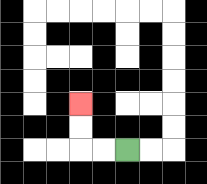{'start': '[5, 6]', 'end': '[3, 4]', 'path_directions': 'L,L,U,U', 'path_coordinates': '[[5, 6], [4, 6], [3, 6], [3, 5], [3, 4]]'}